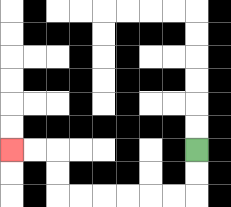{'start': '[8, 6]', 'end': '[0, 6]', 'path_directions': 'D,D,L,L,L,L,L,L,U,U,L,L', 'path_coordinates': '[[8, 6], [8, 7], [8, 8], [7, 8], [6, 8], [5, 8], [4, 8], [3, 8], [2, 8], [2, 7], [2, 6], [1, 6], [0, 6]]'}